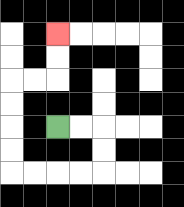{'start': '[2, 5]', 'end': '[2, 1]', 'path_directions': 'R,R,D,D,L,L,L,L,U,U,U,U,R,R,U,U', 'path_coordinates': '[[2, 5], [3, 5], [4, 5], [4, 6], [4, 7], [3, 7], [2, 7], [1, 7], [0, 7], [0, 6], [0, 5], [0, 4], [0, 3], [1, 3], [2, 3], [2, 2], [2, 1]]'}